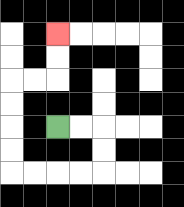{'start': '[2, 5]', 'end': '[2, 1]', 'path_directions': 'R,R,D,D,L,L,L,L,U,U,U,U,R,R,U,U', 'path_coordinates': '[[2, 5], [3, 5], [4, 5], [4, 6], [4, 7], [3, 7], [2, 7], [1, 7], [0, 7], [0, 6], [0, 5], [0, 4], [0, 3], [1, 3], [2, 3], [2, 2], [2, 1]]'}